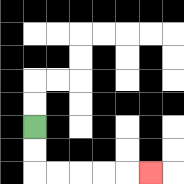{'start': '[1, 5]', 'end': '[6, 7]', 'path_directions': 'D,D,R,R,R,R,R', 'path_coordinates': '[[1, 5], [1, 6], [1, 7], [2, 7], [3, 7], [4, 7], [5, 7], [6, 7]]'}